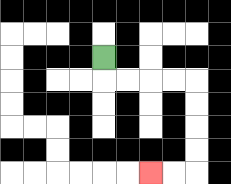{'start': '[4, 2]', 'end': '[6, 7]', 'path_directions': 'D,R,R,R,R,D,D,D,D,L,L', 'path_coordinates': '[[4, 2], [4, 3], [5, 3], [6, 3], [7, 3], [8, 3], [8, 4], [8, 5], [8, 6], [8, 7], [7, 7], [6, 7]]'}